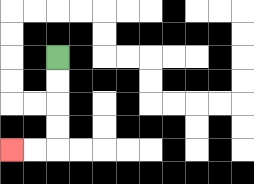{'start': '[2, 2]', 'end': '[0, 6]', 'path_directions': 'D,D,D,D,L,L', 'path_coordinates': '[[2, 2], [2, 3], [2, 4], [2, 5], [2, 6], [1, 6], [0, 6]]'}